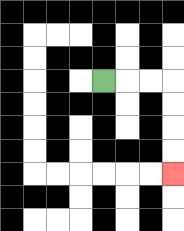{'start': '[4, 3]', 'end': '[7, 7]', 'path_directions': 'R,R,R,D,D,D,D', 'path_coordinates': '[[4, 3], [5, 3], [6, 3], [7, 3], [7, 4], [7, 5], [7, 6], [7, 7]]'}